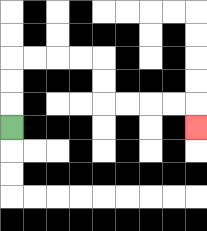{'start': '[0, 5]', 'end': '[8, 5]', 'path_directions': 'U,U,U,R,R,R,R,D,D,R,R,R,R,D', 'path_coordinates': '[[0, 5], [0, 4], [0, 3], [0, 2], [1, 2], [2, 2], [3, 2], [4, 2], [4, 3], [4, 4], [5, 4], [6, 4], [7, 4], [8, 4], [8, 5]]'}